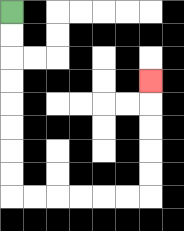{'start': '[0, 0]', 'end': '[6, 3]', 'path_directions': 'D,D,D,D,D,D,D,D,R,R,R,R,R,R,U,U,U,U,U', 'path_coordinates': '[[0, 0], [0, 1], [0, 2], [0, 3], [0, 4], [0, 5], [0, 6], [0, 7], [0, 8], [1, 8], [2, 8], [3, 8], [4, 8], [5, 8], [6, 8], [6, 7], [6, 6], [6, 5], [6, 4], [6, 3]]'}